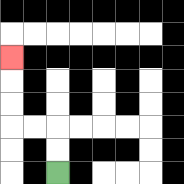{'start': '[2, 7]', 'end': '[0, 2]', 'path_directions': 'U,U,L,L,U,U,U', 'path_coordinates': '[[2, 7], [2, 6], [2, 5], [1, 5], [0, 5], [0, 4], [0, 3], [0, 2]]'}